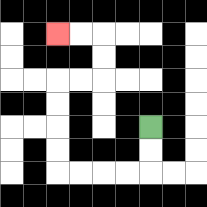{'start': '[6, 5]', 'end': '[2, 1]', 'path_directions': 'D,D,L,L,L,L,U,U,U,U,R,R,U,U,L,L', 'path_coordinates': '[[6, 5], [6, 6], [6, 7], [5, 7], [4, 7], [3, 7], [2, 7], [2, 6], [2, 5], [2, 4], [2, 3], [3, 3], [4, 3], [4, 2], [4, 1], [3, 1], [2, 1]]'}